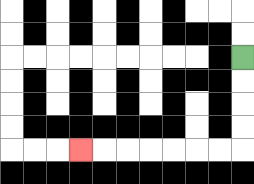{'start': '[10, 2]', 'end': '[3, 6]', 'path_directions': 'D,D,D,D,L,L,L,L,L,L,L', 'path_coordinates': '[[10, 2], [10, 3], [10, 4], [10, 5], [10, 6], [9, 6], [8, 6], [7, 6], [6, 6], [5, 6], [4, 6], [3, 6]]'}